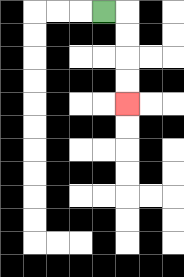{'start': '[4, 0]', 'end': '[5, 4]', 'path_directions': 'R,D,D,D,D', 'path_coordinates': '[[4, 0], [5, 0], [5, 1], [5, 2], [5, 3], [5, 4]]'}